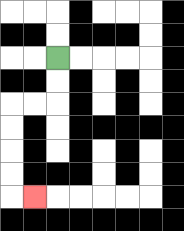{'start': '[2, 2]', 'end': '[1, 8]', 'path_directions': 'D,D,L,L,D,D,D,D,R', 'path_coordinates': '[[2, 2], [2, 3], [2, 4], [1, 4], [0, 4], [0, 5], [0, 6], [0, 7], [0, 8], [1, 8]]'}